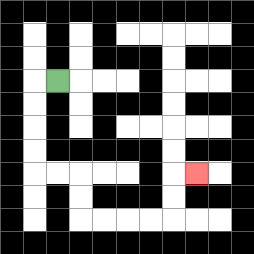{'start': '[2, 3]', 'end': '[8, 7]', 'path_directions': 'L,D,D,D,D,R,R,D,D,R,R,R,R,U,U,R', 'path_coordinates': '[[2, 3], [1, 3], [1, 4], [1, 5], [1, 6], [1, 7], [2, 7], [3, 7], [3, 8], [3, 9], [4, 9], [5, 9], [6, 9], [7, 9], [7, 8], [7, 7], [8, 7]]'}